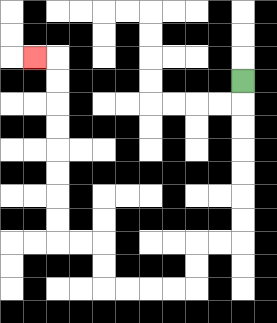{'start': '[10, 3]', 'end': '[1, 2]', 'path_directions': 'D,D,D,D,D,D,D,L,L,D,D,L,L,L,L,U,U,L,L,U,U,U,U,U,U,U,U,L', 'path_coordinates': '[[10, 3], [10, 4], [10, 5], [10, 6], [10, 7], [10, 8], [10, 9], [10, 10], [9, 10], [8, 10], [8, 11], [8, 12], [7, 12], [6, 12], [5, 12], [4, 12], [4, 11], [4, 10], [3, 10], [2, 10], [2, 9], [2, 8], [2, 7], [2, 6], [2, 5], [2, 4], [2, 3], [2, 2], [1, 2]]'}